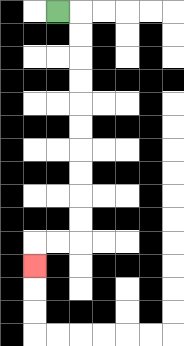{'start': '[2, 0]', 'end': '[1, 11]', 'path_directions': 'R,D,D,D,D,D,D,D,D,D,D,L,L,D', 'path_coordinates': '[[2, 0], [3, 0], [3, 1], [3, 2], [3, 3], [3, 4], [3, 5], [3, 6], [3, 7], [3, 8], [3, 9], [3, 10], [2, 10], [1, 10], [1, 11]]'}